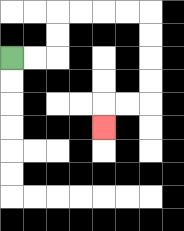{'start': '[0, 2]', 'end': '[4, 5]', 'path_directions': 'R,R,U,U,R,R,R,R,D,D,D,D,L,L,D', 'path_coordinates': '[[0, 2], [1, 2], [2, 2], [2, 1], [2, 0], [3, 0], [4, 0], [5, 0], [6, 0], [6, 1], [6, 2], [6, 3], [6, 4], [5, 4], [4, 4], [4, 5]]'}